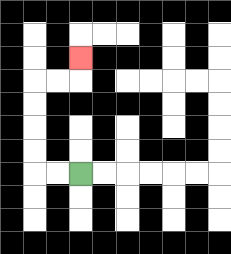{'start': '[3, 7]', 'end': '[3, 2]', 'path_directions': 'L,L,U,U,U,U,R,R,U', 'path_coordinates': '[[3, 7], [2, 7], [1, 7], [1, 6], [1, 5], [1, 4], [1, 3], [2, 3], [3, 3], [3, 2]]'}